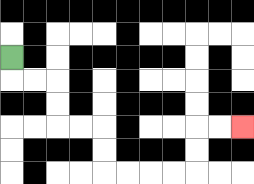{'start': '[0, 2]', 'end': '[10, 5]', 'path_directions': 'D,R,R,D,D,R,R,D,D,R,R,R,R,U,U,R,R', 'path_coordinates': '[[0, 2], [0, 3], [1, 3], [2, 3], [2, 4], [2, 5], [3, 5], [4, 5], [4, 6], [4, 7], [5, 7], [6, 7], [7, 7], [8, 7], [8, 6], [8, 5], [9, 5], [10, 5]]'}